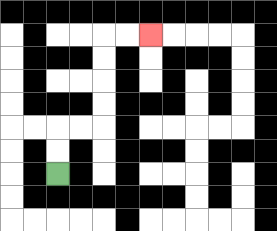{'start': '[2, 7]', 'end': '[6, 1]', 'path_directions': 'U,U,R,R,U,U,U,U,R,R', 'path_coordinates': '[[2, 7], [2, 6], [2, 5], [3, 5], [4, 5], [4, 4], [4, 3], [4, 2], [4, 1], [5, 1], [6, 1]]'}